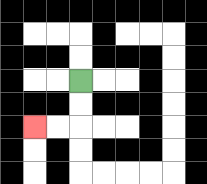{'start': '[3, 3]', 'end': '[1, 5]', 'path_directions': 'D,D,L,L', 'path_coordinates': '[[3, 3], [3, 4], [3, 5], [2, 5], [1, 5]]'}